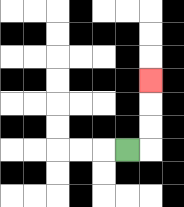{'start': '[5, 6]', 'end': '[6, 3]', 'path_directions': 'R,U,U,U', 'path_coordinates': '[[5, 6], [6, 6], [6, 5], [6, 4], [6, 3]]'}